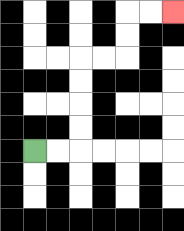{'start': '[1, 6]', 'end': '[7, 0]', 'path_directions': 'R,R,U,U,U,U,R,R,U,U,R,R', 'path_coordinates': '[[1, 6], [2, 6], [3, 6], [3, 5], [3, 4], [3, 3], [3, 2], [4, 2], [5, 2], [5, 1], [5, 0], [6, 0], [7, 0]]'}